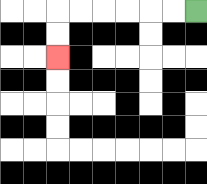{'start': '[8, 0]', 'end': '[2, 2]', 'path_directions': 'L,L,L,L,L,L,D,D', 'path_coordinates': '[[8, 0], [7, 0], [6, 0], [5, 0], [4, 0], [3, 0], [2, 0], [2, 1], [2, 2]]'}